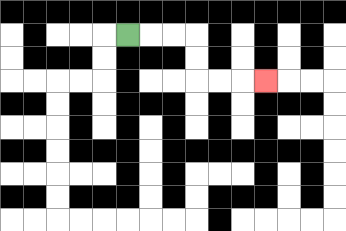{'start': '[5, 1]', 'end': '[11, 3]', 'path_directions': 'R,R,R,D,D,R,R,R', 'path_coordinates': '[[5, 1], [6, 1], [7, 1], [8, 1], [8, 2], [8, 3], [9, 3], [10, 3], [11, 3]]'}